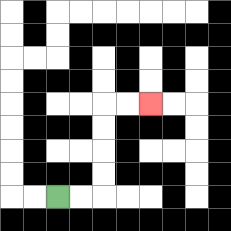{'start': '[2, 8]', 'end': '[6, 4]', 'path_directions': 'R,R,U,U,U,U,R,R', 'path_coordinates': '[[2, 8], [3, 8], [4, 8], [4, 7], [4, 6], [4, 5], [4, 4], [5, 4], [6, 4]]'}